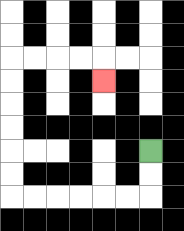{'start': '[6, 6]', 'end': '[4, 3]', 'path_directions': 'D,D,L,L,L,L,L,L,U,U,U,U,U,U,R,R,R,R,D', 'path_coordinates': '[[6, 6], [6, 7], [6, 8], [5, 8], [4, 8], [3, 8], [2, 8], [1, 8], [0, 8], [0, 7], [0, 6], [0, 5], [0, 4], [0, 3], [0, 2], [1, 2], [2, 2], [3, 2], [4, 2], [4, 3]]'}